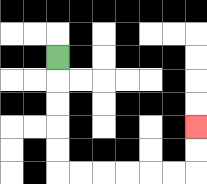{'start': '[2, 2]', 'end': '[8, 5]', 'path_directions': 'D,D,D,D,D,R,R,R,R,R,R,U,U', 'path_coordinates': '[[2, 2], [2, 3], [2, 4], [2, 5], [2, 6], [2, 7], [3, 7], [4, 7], [5, 7], [6, 7], [7, 7], [8, 7], [8, 6], [8, 5]]'}